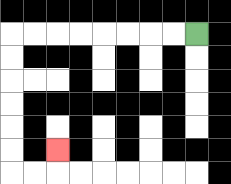{'start': '[8, 1]', 'end': '[2, 6]', 'path_directions': 'L,L,L,L,L,L,L,L,D,D,D,D,D,D,R,R,U', 'path_coordinates': '[[8, 1], [7, 1], [6, 1], [5, 1], [4, 1], [3, 1], [2, 1], [1, 1], [0, 1], [0, 2], [0, 3], [0, 4], [0, 5], [0, 6], [0, 7], [1, 7], [2, 7], [2, 6]]'}